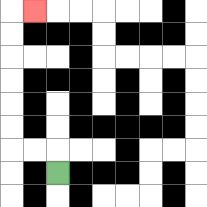{'start': '[2, 7]', 'end': '[1, 0]', 'path_directions': 'U,L,L,U,U,U,U,U,U,R', 'path_coordinates': '[[2, 7], [2, 6], [1, 6], [0, 6], [0, 5], [0, 4], [0, 3], [0, 2], [0, 1], [0, 0], [1, 0]]'}